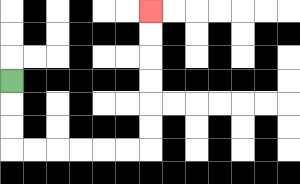{'start': '[0, 3]', 'end': '[6, 0]', 'path_directions': 'D,D,D,R,R,R,R,R,R,U,U,U,U,U,U', 'path_coordinates': '[[0, 3], [0, 4], [0, 5], [0, 6], [1, 6], [2, 6], [3, 6], [4, 6], [5, 6], [6, 6], [6, 5], [6, 4], [6, 3], [6, 2], [6, 1], [6, 0]]'}